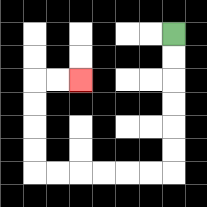{'start': '[7, 1]', 'end': '[3, 3]', 'path_directions': 'D,D,D,D,D,D,L,L,L,L,L,L,U,U,U,U,R,R', 'path_coordinates': '[[7, 1], [7, 2], [7, 3], [7, 4], [7, 5], [7, 6], [7, 7], [6, 7], [5, 7], [4, 7], [3, 7], [2, 7], [1, 7], [1, 6], [1, 5], [1, 4], [1, 3], [2, 3], [3, 3]]'}